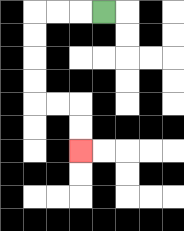{'start': '[4, 0]', 'end': '[3, 6]', 'path_directions': 'L,L,L,D,D,D,D,R,R,D,D', 'path_coordinates': '[[4, 0], [3, 0], [2, 0], [1, 0], [1, 1], [1, 2], [1, 3], [1, 4], [2, 4], [3, 4], [3, 5], [3, 6]]'}